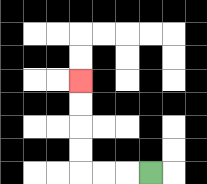{'start': '[6, 7]', 'end': '[3, 3]', 'path_directions': 'L,L,L,U,U,U,U', 'path_coordinates': '[[6, 7], [5, 7], [4, 7], [3, 7], [3, 6], [3, 5], [3, 4], [3, 3]]'}